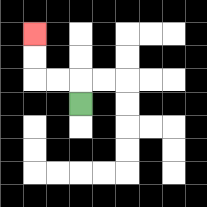{'start': '[3, 4]', 'end': '[1, 1]', 'path_directions': 'U,L,L,U,U', 'path_coordinates': '[[3, 4], [3, 3], [2, 3], [1, 3], [1, 2], [1, 1]]'}